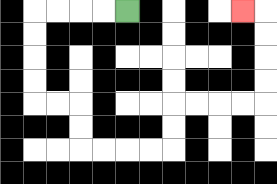{'start': '[5, 0]', 'end': '[10, 0]', 'path_directions': 'L,L,L,L,D,D,D,D,R,R,D,D,R,R,R,R,U,U,R,R,R,R,U,U,U,U,L', 'path_coordinates': '[[5, 0], [4, 0], [3, 0], [2, 0], [1, 0], [1, 1], [1, 2], [1, 3], [1, 4], [2, 4], [3, 4], [3, 5], [3, 6], [4, 6], [5, 6], [6, 6], [7, 6], [7, 5], [7, 4], [8, 4], [9, 4], [10, 4], [11, 4], [11, 3], [11, 2], [11, 1], [11, 0], [10, 0]]'}